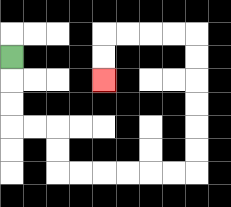{'start': '[0, 2]', 'end': '[4, 3]', 'path_directions': 'D,D,D,R,R,D,D,R,R,R,R,R,R,U,U,U,U,U,U,L,L,L,L,D,D', 'path_coordinates': '[[0, 2], [0, 3], [0, 4], [0, 5], [1, 5], [2, 5], [2, 6], [2, 7], [3, 7], [4, 7], [5, 7], [6, 7], [7, 7], [8, 7], [8, 6], [8, 5], [8, 4], [8, 3], [8, 2], [8, 1], [7, 1], [6, 1], [5, 1], [4, 1], [4, 2], [4, 3]]'}